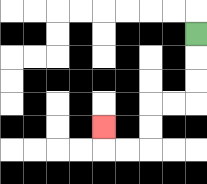{'start': '[8, 1]', 'end': '[4, 5]', 'path_directions': 'D,D,D,L,L,D,D,L,L,U', 'path_coordinates': '[[8, 1], [8, 2], [8, 3], [8, 4], [7, 4], [6, 4], [6, 5], [6, 6], [5, 6], [4, 6], [4, 5]]'}